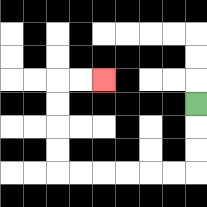{'start': '[8, 4]', 'end': '[4, 3]', 'path_directions': 'D,D,D,L,L,L,L,L,L,U,U,U,U,R,R', 'path_coordinates': '[[8, 4], [8, 5], [8, 6], [8, 7], [7, 7], [6, 7], [5, 7], [4, 7], [3, 7], [2, 7], [2, 6], [2, 5], [2, 4], [2, 3], [3, 3], [4, 3]]'}